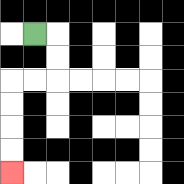{'start': '[1, 1]', 'end': '[0, 7]', 'path_directions': 'R,D,D,L,L,D,D,D,D', 'path_coordinates': '[[1, 1], [2, 1], [2, 2], [2, 3], [1, 3], [0, 3], [0, 4], [0, 5], [0, 6], [0, 7]]'}